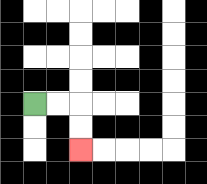{'start': '[1, 4]', 'end': '[3, 6]', 'path_directions': 'R,R,D,D', 'path_coordinates': '[[1, 4], [2, 4], [3, 4], [3, 5], [3, 6]]'}